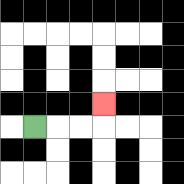{'start': '[1, 5]', 'end': '[4, 4]', 'path_directions': 'R,R,R,U', 'path_coordinates': '[[1, 5], [2, 5], [3, 5], [4, 5], [4, 4]]'}